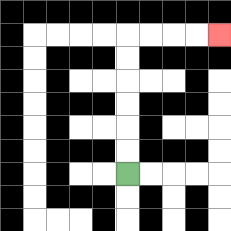{'start': '[5, 7]', 'end': '[9, 1]', 'path_directions': 'U,U,U,U,U,U,R,R,R,R', 'path_coordinates': '[[5, 7], [5, 6], [5, 5], [5, 4], [5, 3], [5, 2], [5, 1], [6, 1], [7, 1], [8, 1], [9, 1]]'}